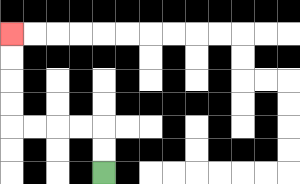{'start': '[4, 7]', 'end': '[0, 1]', 'path_directions': 'U,U,L,L,L,L,U,U,U,U', 'path_coordinates': '[[4, 7], [4, 6], [4, 5], [3, 5], [2, 5], [1, 5], [0, 5], [0, 4], [0, 3], [0, 2], [0, 1]]'}